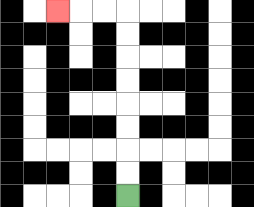{'start': '[5, 8]', 'end': '[2, 0]', 'path_directions': 'U,U,U,U,U,U,U,U,L,L,L', 'path_coordinates': '[[5, 8], [5, 7], [5, 6], [5, 5], [5, 4], [5, 3], [5, 2], [5, 1], [5, 0], [4, 0], [3, 0], [2, 0]]'}